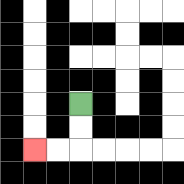{'start': '[3, 4]', 'end': '[1, 6]', 'path_directions': 'D,D,L,L', 'path_coordinates': '[[3, 4], [3, 5], [3, 6], [2, 6], [1, 6]]'}